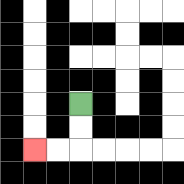{'start': '[3, 4]', 'end': '[1, 6]', 'path_directions': 'D,D,L,L', 'path_coordinates': '[[3, 4], [3, 5], [3, 6], [2, 6], [1, 6]]'}